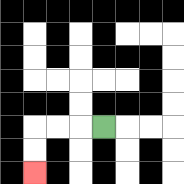{'start': '[4, 5]', 'end': '[1, 7]', 'path_directions': 'L,L,L,D,D', 'path_coordinates': '[[4, 5], [3, 5], [2, 5], [1, 5], [1, 6], [1, 7]]'}